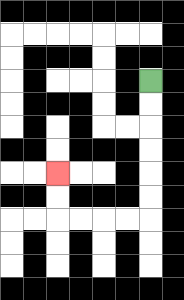{'start': '[6, 3]', 'end': '[2, 7]', 'path_directions': 'D,D,D,D,D,D,L,L,L,L,U,U', 'path_coordinates': '[[6, 3], [6, 4], [6, 5], [6, 6], [6, 7], [6, 8], [6, 9], [5, 9], [4, 9], [3, 9], [2, 9], [2, 8], [2, 7]]'}